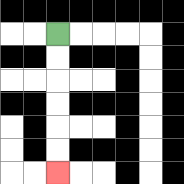{'start': '[2, 1]', 'end': '[2, 7]', 'path_directions': 'D,D,D,D,D,D', 'path_coordinates': '[[2, 1], [2, 2], [2, 3], [2, 4], [2, 5], [2, 6], [2, 7]]'}